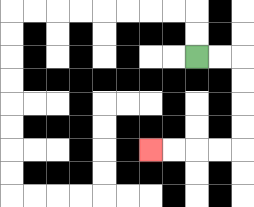{'start': '[8, 2]', 'end': '[6, 6]', 'path_directions': 'R,R,D,D,D,D,L,L,L,L', 'path_coordinates': '[[8, 2], [9, 2], [10, 2], [10, 3], [10, 4], [10, 5], [10, 6], [9, 6], [8, 6], [7, 6], [6, 6]]'}